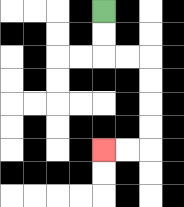{'start': '[4, 0]', 'end': '[4, 6]', 'path_directions': 'D,D,R,R,D,D,D,D,L,L', 'path_coordinates': '[[4, 0], [4, 1], [4, 2], [5, 2], [6, 2], [6, 3], [6, 4], [6, 5], [6, 6], [5, 6], [4, 6]]'}